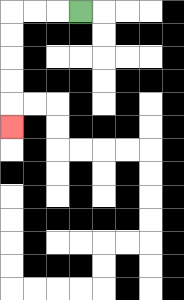{'start': '[3, 0]', 'end': '[0, 5]', 'path_directions': 'L,L,L,D,D,D,D,D', 'path_coordinates': '[[3, 0], [2, 0], [1, 0], [0, 0], [0, 1], [0, 2], [0, 3], [0, 4], [0, 5]]'}